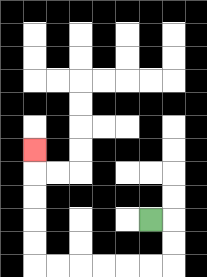{'start': '[6, 9]', 'end': '[1, 6]', 'path_directions': 'R,D,D,L,L,L,L,L,L,U,U,U,U,U', 'path_coordinates': '[[6, 9], [7, 9], [7, 10], [7, 11], [6, 11], [5, 11], [4, 11], [3, 11], [2, 11], [1, 11], [1, 10], [1, 9], [1, 8], [1, 7], [1, 6]]'}